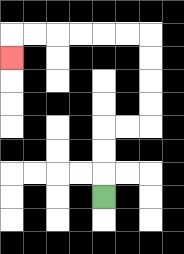{'start': '[4, 8]', 'end': '[0, 2]', 'path_directions': 'U,U,U,R,R,U,U,U,U,L,L,L,L,L,L,D', 'path_coordinates': '[[4, 8], [4, 7], [4, 6], [4, 5], [5, 5], [6, 5], [6, 4], [6, 3], [6, 2], [6, 1], [5, 1], [4, 1], [3, 1], [2, 1], [1, 1], [0, 1], [0, 2]]'}